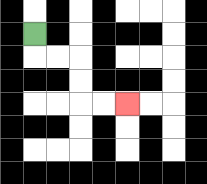{'start': '[1, 1]', 'end': '[5, 4]', 'path_directions': 'D,R,R,D,D,R,R', 'path_coordinates': '[[1, 1], [1, 2], [2, 2], [3, 2], [3, 3], [3, 4], [4, 4], [5, 4]]'}